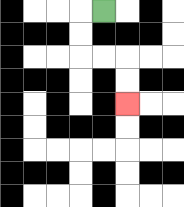{'start': '[4, 0]', 'end': '[5, 4]', 'path_directions': 'L,D,D,R,R,D,D', 'path_coordinates': '[[4, 0], [3, 0], [3, 1], [3, 2], [4, 2], [5, 2], [5, 3], [5, 4]]'}